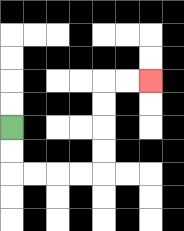{'start': '[0, 5]', 'end': '[6, 3]', 'path_directions': 'D,D,R,R,R,R,U,U,U,U,R,R', 'path_coordinates': '[[0, 5], [0, 6], [0, 7], [1, 7], [2, 7], [3, 7], [4, 7], [4, 6], [4, 5], [4, 4], [4, 3], [5, 3], [6, 3]]'}